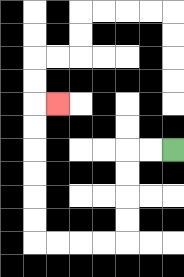{'start': '[7, 6]', 'end': '[2, 4]', 'path_directions': 'L,L,D,D,D,D,L,L,L,L,U,U,U,U,U,U,R', 'path_coordinates': '[[7, 6], [6, 6], [5, 6], [5, 7], [5, 8], [5, 9], [5, 10], [4, 10], [3, 10], [2, 10], [1, 10], [1, 9], [1, 8], [1, 7], [1, 6], [1, 5], [1, 4], [2, 4]]'}